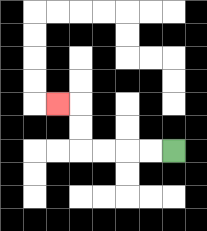{'start': '[7, 6]', 'end': '[2, 4]', 'path_directions': 'L,L,L,L,U,U,L', 'path_coordinates': '[[7, 6], [6, 6], [5, 6], [4, 6], [3, 6], [3, 5], [3, 4], [2, 4]]'}